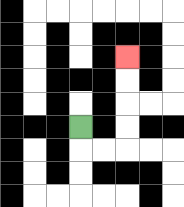{'start': '[3, 5]', 'end': '[5, 2]', 'path_directions': 'D,R,R,U,U,U,U', 'path_coordinates': '[[3, 5], [3, 6], [4, 6], [5, 6], [5, 5], [5, 4], [5, 3], [5, 2]]'}